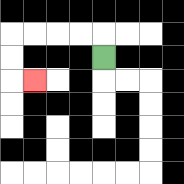{'start': '[4, 2]', 'end': '[1, 3]', 'path_directions': 'U,L,L,L,L,D,D,R', 'path_coordinates': '[[4, 2], [4, 1], [3, 1], [2, 1], [1, 1], [0, 1], [0, 2], [0, 3], [1, 3]]'}